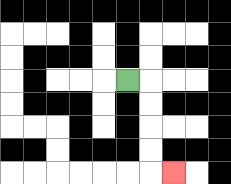{'start': '[5, 3]', 'end': '[7, 7]', 'path_directions': 'R,D,D,D,D,R', 'path_coordinates': '[[5, 3], [6, 3], [6, 4], [6, 5], [6, 6], [6, 7], [7, 7]]'}